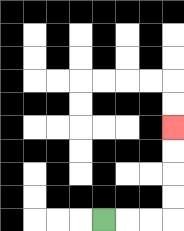{'start': '[4, 9]', 'end': '[7, 5]', 'path_directions': 'R,R,R,U,U,U,U', 'path_coordinates': '[[4, 9], [5, 9], [6, 9], [7, 9], [7, 8], [7, 7], [7, 6], [7, 5]]'}